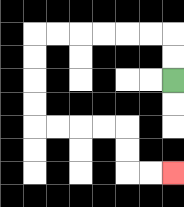{'start': '[7, 3]', 'end': '[7, 7]', 'path_directions': 'U,U,L,L,L,L,L,L,D,D,D,D,R,R,R,R,D,D,R,R', 'path_coordinates': '[[7, 3], [7, 2], [7, 1], [6, 1], [5, 1], [4, 1], [3, 1], [2, 1], [1, 1], [1, 2], [1, 3], [1, 4], [1, 5], [2, 5], [3, 5], [4, 5], [5, 5], [5, 6], [5, 7], [6, 7], [7, 7]]'}